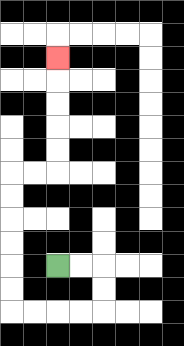{'start': '[2, 11]', 'end': '[2, 2]', 'path_directions': 'R,R,D,D,L,L,L,L,U,U,U,U,U,U,R,R,U,U,U,U,U', 'path_coordinates': '[[2, 11], [3, 11], [4, 11], [4, 12], [4, 13], [3, 13], [2, 13], [1, 13], [0, 13], [0, 12], [0, 11], [0, 10], [0, 9], [0, 8], [0, 7], [1, 7], [2, 7], [2, 6], [2, 5], [2, 4], [2, 3], [2, 2]]'}